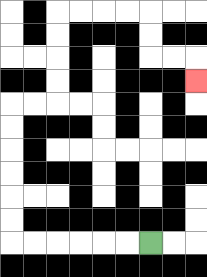{'start': '[6, 10]', 'end': '[8, 3]', 'path_directions': 'L,L,L,L,L,L,U,U,U,U,U,U,R,R,U,U,U,U,R,R,R,R,D,D,R,R,D', 'path_coordinates': '[[6, 10], [5, 10], [4, 10], [3, 10], [2, 10], [1, 10], [0, 10], [0, 9], [0, 8], [0, 7], [0, 6], [0, 5], [0, 4], [1, 4], [2, 4], [2, 3], [2, 2], [2, 1], [2, 0], [3, 0], [4, 0], [5, 0], [6, 0], [6, 1], [6, 2], [7, 2], [8, 2], [8, 3]]'}